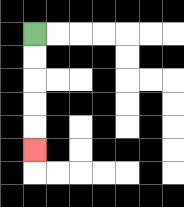{'start': '[1, 1]', 'end': '[1, 6]', 'path_directions': 'D,D,D,D,D', 'path_coordinates': '[[1, 1], [1, 2], [1, 3], [1, 4], [1, 5], [1, 6]]'}